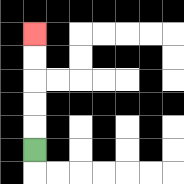{'start': '[1, 6]', 'end': '[1, 1]', 'path_directions': 'U,U,U,U,U', 'path_coordinates': '[[1, 6], [1, 5], [1, 4], [1, 3], [1, 2], [1, 1]]'}